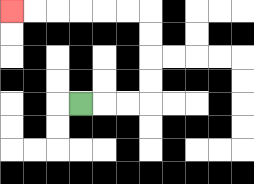{'start': '[3, 4]', 'end': '[0, 0]', 'path_directions': 'R,R,R,U,U,U,U,L,L,L,L,L,L', 'path_coordinates': '[[3, 4], [4, 4], [5, 4], [6, 4], [6, 3], [6, 2], [6, 1], [6, 0], [5, 0], [4, 0], [3, 0], [2, 0], [1, 0], [0, 0]]'}